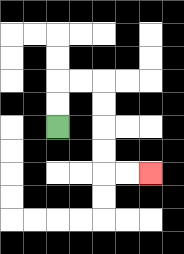{'start': '[2, 5]', 'end': '[6, 7]', 'path_directions': 'U,U,R,R,D,D,D,D,R,R', 'path_coordinates': '[[2, 5], [2, 4], [2, 3], [3, 3], [4, 3], [4, 4], [4, 5], [4, 6], [4, 7], [5, 7], [6, 7]]'}